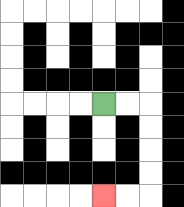{'start': '[4, 4]', 'end': '[4, 8]', 'path_directions': 'R,R,D,D,D,D,L,L', 'path_coordinates': '[[4, 4], [5, 4], [6, 4], [6, 5], [6, 6], [6, 7], [6, 8], [5, 8], [4, 8]]'}